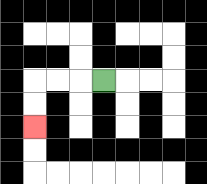{'start': '[4, 3]', 'end': '[1, 5]', 'path_directions': 'L,L,L,D,D', 'path_coordinates': '[[4, 3], [3, 3], [2, 3], [1, 3], [1, 4], [1, 5]]'}